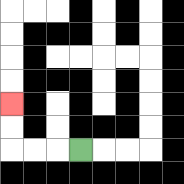{'start': '[3, 6]', 'end': '[0, 4]', 'path_directions': 'L,L,L,U,U', 'path_coordinates': '[[3, 6], [2, 6], [1, 6], [0, 6], [0, 5], [0, 4]]'}